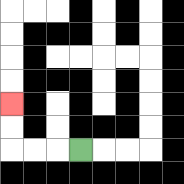{'start': '[3, 6]', 'end': '[0, 4]', 'path_directions': 'L,L,L,U,U', 'path_coordinates': '[[3, 6], [2, 6], [1, 6], [0, 6], [0, 5], [0, 4]]'}